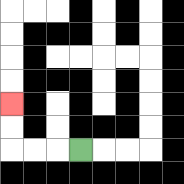{'start': '[3, 6]', 'end': '[0, 4]', 'path_directions': 'L,L,L,U,U', 'path_coordinates': '[[3, 6], [2, 6], [1, 6], [0, 6], [0, 5], [0, 4]]'}